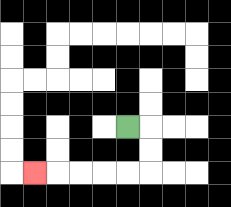{'start': '[5, 5]', 'end': '[1, 7]', 'path_directions': 'R,D,D,L,L,L,L,L', 'path_coordinates': '[[5, 5], [6, 5], [6, 6], [6, 7], [5, 7], [4, 7], [3, 7], [2, 7], [1, 7]]'}